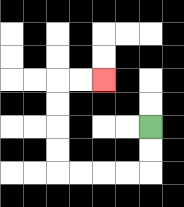{'start': '[6, 5]', 'end': '[4, 3]', 'path_directions': 'D,D,L,L,L,L,U,U,U,U,R,R', 'path_coordinates': '[[6, 5], [6, 6], [6, 7], [5, 7], [4, 7], [3, 7], [2, 7], [2, 6], [2, 5], [2, 4], [2, 3], [3, 3], [4, 3]]'}